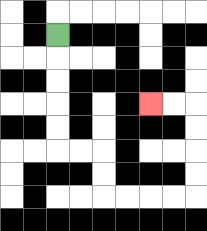{'start': '[2, 1]', 'end': '[6, 4]', 'path_directions': 'D,D,D,D,D,R,R,D,D,R,R,R,R,U,U,U,U,L,L', 'path_coordinates': '[[2, 1], [2, 2], [2, 3], [2, 4], [2, 5], [2, 6], [3, 6], [4, 6], [4, 7], [4, 8], [5, 8], [6, 8], [7, 8], [8, 8], [8, 7], [8, 6], [8, 5], [8, 4], [7, 4], [6, 4]]'}